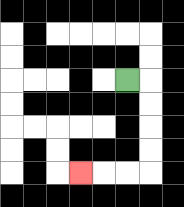{'start': '[5, 3]', 'end': '[3, 7]', 'path_directions': 'R,D,D,D,D,L,L,L', 'path_coordinates': '[[5, 3], [6, 3], [6, 4], [6, 5], [6, 6], [6, 7], [5, 7], [4, 7], [3, 7]]'}